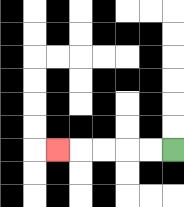{'start': '[7, 6]', 'end': '[2, 6]', 'path_directions': 'L,L,L,L,L', 'path_coordinates': '[[7, 6], [6, 6], [5, 6], [4, 6], [3, 6], [2, 6]]'}